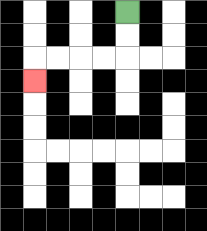{'start': '[5, 0]', 'end': '[1, 3]', 'path_directions': 'D,D,L,L,L,L,D', 'path_coordinates': '[[5, 0], [5, 1], [5, 2], [4, 2], [3, 2], [2, 2], [1, 2], [1, 3]]'}